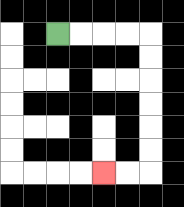{'start': '[2, 1]', 'end': '[4, 7]', 'path_directions': 'R,R,R,R,D,D,D,D,D,D,L,L', 'path_coordinates': '[[2, 1], [3, 1], [4, 1], [5, 1], [6, 1], [6, 2], [6, 3], [6, 4], [6, 5], [6, 6], [6, 7], [5, 7], [4, 7]]'}